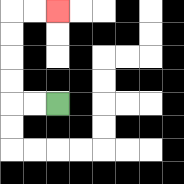{'start': '[2, 4]', 'end': '[2, 0]', 'path_directions': 'L,L,U,U,U,U,R,R', 'path_coordinates': '[[2, 4], [1, 4], [0, 4], [0, 3], [0, 2], [0, 1], [0, 0], [1, 0], [2, 0]]'}